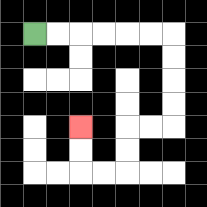{'start': '[1, 1]', 'end': '[3, 5]', 'path_directions': 'R,R,R,R,R,R,D,D,D,D,L,L,D,D,L,L,U,U', 'path_coordinates': '[[1, 1], [2, 1], [3, 1], [4, 1], [5, 1], [6, 1], [7, 1], [7, 2], [7, 3], [7, 4], [7, 5], [6, 5], [5, 5], [5, 6], [5, 7], [4, 7], [3, 7], [3, 6], [3, 5]]'}